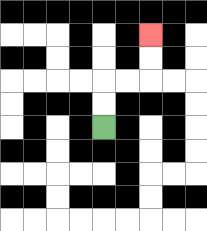{'start': '[4, 5]', 'end': '[6, 1]', 'path_directions': 'U,U,R,R,U,U', 'path_coordinates': '[[4, 5], [4, 4], [4, 3], [5, 3], [6, 3], [6, 2], [6, 1]]'}